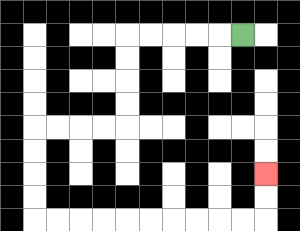{'start': '[10, 1]', 'end': '[11, 7]', 'path_directions': 'L,L,L,L,L,D,D,D,D,L,L,L,L,D,D,D,D,R,R,R,R,R,R,R,R,R,R,U,U', 'path_coordinates': '[[10, 1], [9, 1], [8, 1], [7, 1], [6, 1], [5, 1], [5, 2], [5, 3], [5, 4], [5, 5], [4, 5], [3, 5], [2, 5], [1, 5], [1, 6], [1, 7], [1, 8], [1, 9], [2, 9], [3, 9], [4, 9], [5, 9], [6, 9], [7, 9], [8, 9], [9, 9], [10, 9], [11, 9], [11, 8], [11, 7]]'}